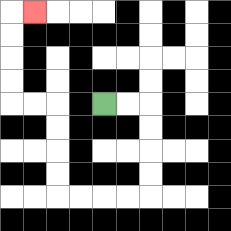{'start': '[4, 4]', 'end': '[1, 0]', 'path_directions': 'R,R,D,D,D,D,L,L,L,L,U,U,U,U,L,L,U,U,U,U,R', 'path_coordinates': '[[4, 4], [5, 4], [6, 4], [6, 5], [6, 6], [6, 7], [6, 8], [5, 8], [4, 8], [3, 8], [2, 8], [2, 7], [2, 6], [2, 5], [2, 4], [1, 4], [0, 4], [0, 3], [0, 2], [0, 1], [0, 0], [1, 0]]'}